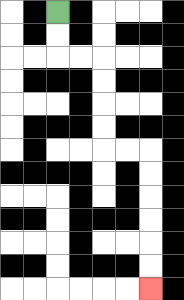{'start': '[2, 0]', 'end': '[6, 12]', 'path_directions': 'D,D,R,R,D,D,D,D,R,R,D,D,D,D,D,D', 'path_coordinates': '[[2, 0], [2, 1], [2, 2], [3, 2], [4, 2], [4, 3], [4, 4], [4, 5], [4, 6], [5, 6], [6, 6], [6, 7], [6, 8], [6, 9], [6, 10], [6, 11], [6, 12]]'}